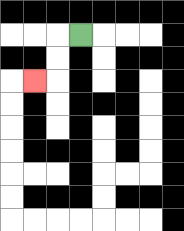{'start': '[3, 1]', 'end': '[1, 3]', 'path_directions': 'L,D,D,L', 'path_coordinates': '[[3, 1], [2, 1], [2, 2], [2, 3], [1, 3]]'}